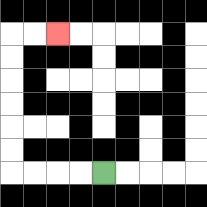{'start': '[4, 7]', 'end': '[2, 1]', 'path_directions': 'L,L,L,L,U,U,U,U,U,U,R,R', 'path_coordinates': '[[4, 7], [3, 7], [2, 7], [1, 7], [0, 7], [0, 6], [0, 5], [0, 4], [0, 3], [0, 2], [0, 1], [1, 1], [2, 1]]'}